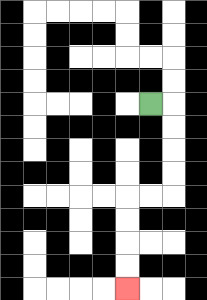{'start': '[6, 4]', 'end': '[5, 12]', 'path_directions': 'R,D,D,D,D,L,L,D,D,D,D', 'path_coordinates': '[[6, 4], [7, 4], [7, 5], [7, 6], [7, 7], [7, 8], [6, 8], [5, 8], [5, 9], [5, 10], [5, 11], [5, 12]]'}